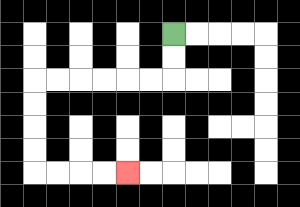{'start': '[7, 1]', 'end': '[5, 7]', 'path_directions': 'D,D,L,L,L,L,L,L,D,D,D,D,R,R,R,R', 'path_coordinates': '[[7, 1], [7, 2], [7, 3], [6, 3], [5, 3], [4, 3], [3, 3], [2, 3], [1, 3], [1, 4], [1, 5], [1, 6], [1, 7], [2, 7], [3, 7], [4, 7], [5, 7]]'}